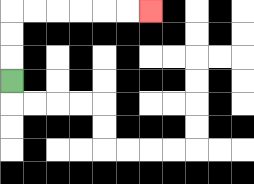{'start': '[0, 3]', 'end': '[6, 0]', 'path_directions': 'U,U,U,R,R,R,R,R,R', 'path_coordinates': '[[0, 3], [0, 2], [0, 1], [0, 0], [1, 0], [2, 0], [3, 0], [4, 0], [5, 0], [6, 0]]'}